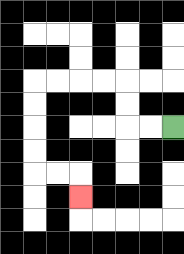{'start': '[7, 5]', 'end': '[3, 8]', 'path_directions': 'L,L,U,U,L,L,L,L,D,D,D,D,R,R,D', 'path_coordinates': '[[7, 5], [6, 5], [5, 5], [5, 4], [5, 3], [4, 3], [3, 3], [2, 3], [1, 3], [1, 4], [1, 5], [1, 6], [1, 7], [2, 7], [3, 7], [3, 8]]'}